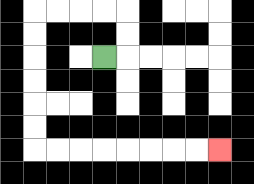{'start': '[4, 2]', 'end': '[9, 6]', 'path_directions': 'R,U,U,L,L,L,L,D,D,D,D,D,D,R,R,R,R,R,R,R,R', 'path_coordinates': '[[4, 2], [5, 2], [5, 1], [5, 0], [4, 0], [3, 0], [2, 0], [1, 0], [1, 1], [1, 2], [1, 3], [1, 4], [1, 5], [1, 6], [2, 6], [3, 6], [4, 6], [5, 6], [6, 6], [7, 6], [8, 6], [9, 6]]'}